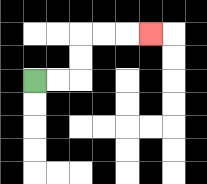{'start': '[1, 3]', 'end': '[6, 1]', 'path_directions': 'R,R,U,U,R,R,R', 'path_coordinates': '[[1, 3], [2, 3], [3, 3], [3, 2], [3, 1], [4, 1], [5, 1], [6, 1]]'}